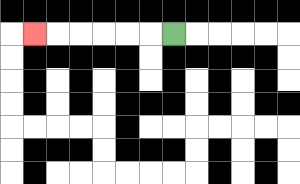{'start': '[7, 1]', 'end': '[1, 1]', 'path_directions': 'L,L,L,L,L,L', 'path_coordinates': '[[7, 1], [6, 1], [5, 1], [4, 1], [3, 1], [2, 1], [1, 1]]'}